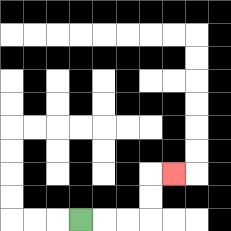{'start': '[3, 9]', 'end': '[7, 7]', 'path_directions': 'R,R,R,U,U,R', 'path_coordinates': '[[3, 9], [4, 9], [5, 9], [6, 9], [6, 8], [6, 7], [7, 7]]'}